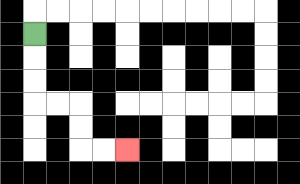{'start': '[1, 1]', 'end': '[5, 6]', 'path_directions': 'D,D,D,R,R,D,D,R,R', 'path_coordinates': '[[1, 1], [1, 2], [1, 3], [1, 4], [2, 4], [3, 4], [3, 5], [3, 6], [4, 6], [5, 6]]'}